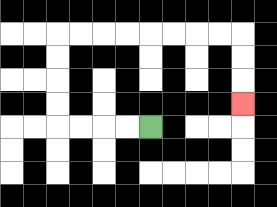{'start': '[6, 5]', 'end': '[10, 4]', 'path_directions': 'L,L,L,L,U,U,U,U,R,R,R,R,R,R,R,R,D,D,D', 'path_coordinates': '[[6, 5], [5, 5], [4, 5], [3, 5], [2, 5], [2, 4], [2, 3], [2, 2], [2, 1], [3, 1], [4, 1], [5, 1], [6, 1], [7, 1], [8, 1], [9, 1], [10, 1], [10, 2], [10, 3], [10, 4]]'}